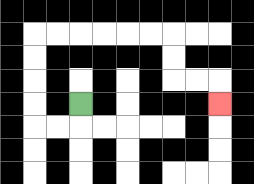{'start': '[3, 4]', 'end': '[9, 4]', 'path_directions': 'D,L,L,U,U,U,U,R,R,R,R,R,R,D,D,R,R,D', 'path_coordinates': '[[3, 4], [3, 5], [2, 5], [1, 5], [1, 4], [1, 3], [1, 2], [1, 1], [2, 1], [3, 1], [4, 1], [5, 1], [6, 1], [7, 1], [7, 2], [7, 3], [8, 3], [9, 3], [9, 4]]'}